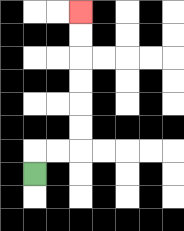{'start': '[1, 7]', 'end': '[3, 0]', 'path_directions': 'U,R,R,U,U,U,U,U,U', 'path_coordinates': '[[1, 7], [1, 6], [2, 6], [3, 6], [3, 5], [3, 4], [3, 3], [3, 2], [3, 1], [3, 0]]'}